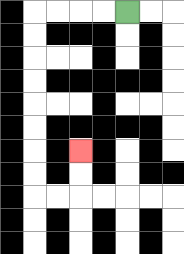{'start': '[5, 0]', 'end': '[3, 6]', 'path_directions': 'L,L,L,L,D,D,D,D,D,D,D,D,R,R,U,U', 'path_coordinates': '[[5, 0], [4, 0], [3, 0], [2, 0], [1, 0], [1, 1], [1, 2], [1, 3], [1, 4], [1, 5], [1, 6], [1, 7], [1, 8], [2, 8], [3, 8], [3, 7], [3, 6]]'}